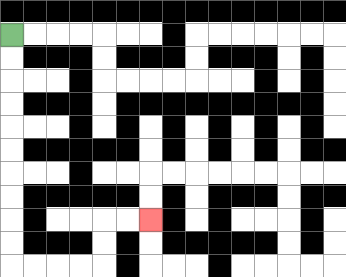{'start': '[0, 1]', 'end': '[6, 9]', 'path_directions': 'D,D,D,D,D,D,D,D,D,D,R,R,R,R,U,U,R,R', 'path_coordinates': '[[0, 1], [0, 2], [0, 3], [0, 4], [0, 5], [0, 6], [0, 7], [0, 8], [0, 9], [0, 10], [0, 11], [1, 11], [2, 11], [3, 11], [4, 11], [4, 10], [4, 9], [5, 9], [6, 9]]'}